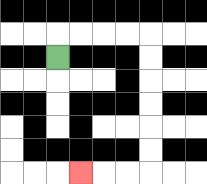{'start': '[2, 2]', 'end': '[3, 7]', 'path_directions': 'U,R,R,R,R,D,D,D,D,D,D,L,L,L', 'path_coordinates': '[[2, 2], [2, 1], [3, 1], [4, 1], [5, 1], [6, 1], [6, 2], [6, 3], [6, 4], [6, 5], [6, 6], [6, 7], [5, 7], [4, 7], [3, 7]]'}